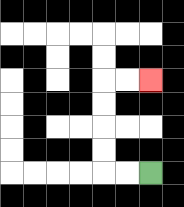{'start': '[6, 7]', 'end': '[6, 3]', 'path_directions': 'L,L,U,U,U,U,R,R', 'path_coordinates': '[[6, 7], [5, 7], [4, 7], [4, 6], [4, 5], [4, 4], [4, 3], [5, 3], [6, 3]]'}